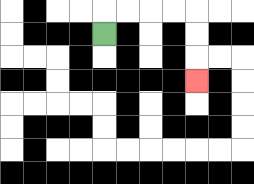{'start': '[4, 1]', 'end': '[8, 3]', 'path_directions': 'U,R,R,R,R,D,D,D', 'path_coordinates': '[[4, 1], [4, 0], [5, 0], [6, 0], [7, 0], [8, 0], [8, 1], [8, 2], [8, 3]]'}